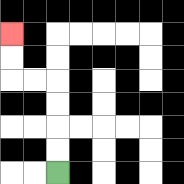{'start': '[2, 7]', 'end': '[0, 1]', 'path_directions': 'U,U,U,U,L,L,U,U', 'path_coordinates': '[[2, 7], [2, 6], [2, 5], [2, 4], [2, 3], [1, 3], [0, 3], [0, 2], [0, 1]]'}